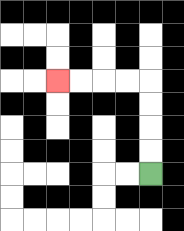{'start': '[6, 7]', 'end': '[2, 3]', 'path_directions': 'U,U,U,U,L,L,L,L', 'path_coordinates': '[[6, 7], [6, 6], [6, 5], [6, 4], [6, 3], [5, 3], [4, 3], [3, 3], [2, 3]]'}